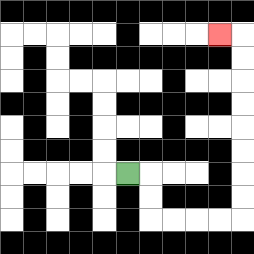{'start': '[5, 7]', 'end': '[9, 1]', 'path_directions': 'R,D,D,R,R,R,R,U,U,U,U,U,U,U,U,L', 'path_coordinates': '[[5, 7], [6, 7], [6, 8], [6, 9], [7, 9], [8, 9], [9, 9], [10, 9], [10, 8], [10, 7], [10, 6], [10, 5], [10, 4], [10, 3], [10, 2], [10, 1], [9, 1]]'}